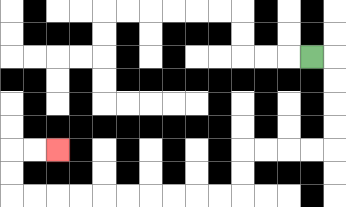{'start': '[13, 2]', 'end': '[2, 6]', 'path_directions': 'R,D,D,D,D,L,L,L,L,D,D,L,L,L,L,L,L,L,L,L,L,U,U,R,R', 'path_coordinates': '[[13, 2], [14, 2], [14, 3], [14, 4], [14, 5], [14, 6], [13, 6], [12, 6], [11, 6], [10, 6], [10, 7], [10, 8], [9, 8], [8, 8], [7, 8], [6, 8], [5, 8], [4, 8], [3, 8], [2, 8], [1, 8], [0, 8], [0, 7], [0, 6], [1, 6], [2, 6]]'}